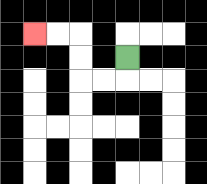{'start': '[5, 2]', 'end': '[1, 1]', 'path_directions': 'D,L,L,U,U,L,L', 'path_coordinates': '[[5, 2], [5, 3], [4, 3], [3, 3], [3, 2], [3, 1], [2, 1], [1, 1]]'}